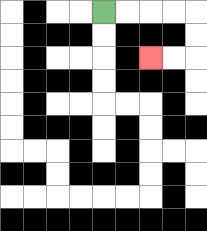{'start': '[4, 0]', 'end': '[6, 2]', 'path_directions': 'R,R,R,R,D,D,L,L', 'path_coordinates': '[[4, 0], [5, 0], [6, 0], [7, 0], [8, 0], [8, 1], [8, 2], [7, 2], [6, 2]]'}